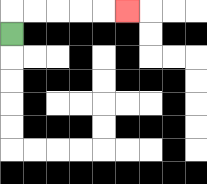{'start': '[0, 1]', 'end': '[5, 0]', 'path_directions': 'U,R,R,R,R,R', 'path_coordinates': '[[0, 1], [0, 0], [1, 0], [2, 0], [3, 0], [4, 0], [5, 0]]'}